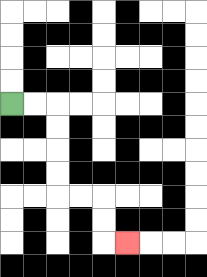{'start': '[0, 4]', 'end': '[5, 10]', 'path_directions': 'R,R,D,D,D,D,R,R,D,D,R', 'path_coordinates': '[[0, 4], [1, 4], [2, 4], [2, 5], [2, 6], [2, 7], [2, 8], [3, 8], [4, 8], [4, 9], [4, 10], [5, 10]]'}